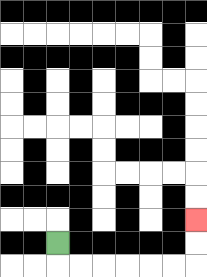{'start': '[2, 10]', 'end': '[8, 9]', 'path_directions': 'D,R,R,R,R,R,R,U,U', 'path_coordinates': '[[2, 10], [2, 11], [3, 11], [4, 11], [5, 11], [6, 11], [7, 11], [8, 11], [8, 10], [8, 9]]'}